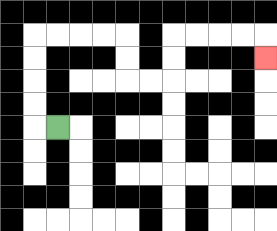{'start': '[2, 5]', 'end': '[11, 2]', 'path_directions': 'L,U,U,U,U,R,R,R,R,D,D,R,R,U,U,R,R,R,R,D', 'path_coordinates': '[[2, 5], [1, 5], [1, 4], [1, 3], [1, 2], [1, 1], [2, 1], [3, 1], [4, 1], [5, 1], [5, 2], [5, 3], [6, 3], [7, 3], [7, 2], [7, 1], [8, 1], [9, 1], [10, 1], [11, 1], [11, 2]]'}